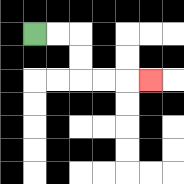{'start': '[1, 1]', 'end': '[6, 3]', 'path_directions': 'R,R,D,D,R,R,R', 'path_coordinates': '[[1, 1], [2, 1], [3, 1], [3, 2], [3, 3], [4, 3], [5, 3], [6, 3]]'}